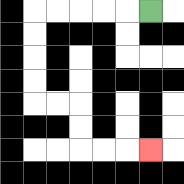{'start': '[6, 0]', 'end': '[6, 6]', 'path_directions': 'L,L,L,L,L,D,D,D,D,R,R,D,D,R,R,R', 'path_coordinates': '[[6, 0], [5, 0], [4, 0], [3, 0], [2, 0], [1, 0], [1, 1], [1, 2], [1, 3], [1, 4], [2, 4], [3, 4], [3, 5], [3, 6], [4, 6], [5, 6], [6, 6]]'}